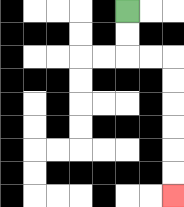{'start': '[5, 0]', 'end': '[7, 8]', 'path_directions': 'D,D,R,R,D,D,D,D,D,D', 'path_coordinates': '[[5, 0], [5, 1], [5, 2], [6, 2], [7, 2], [7, 3], [7, 4], [7, 5], [7, 6], [7, 7], [7, 8]]'}